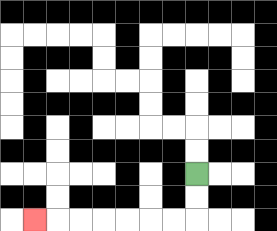{'start': '[8, 7]', 'end': '[1, 9]', 'path_directions': 'D,D,L,L,L,L,L,L,L', 'path_coordinates': '[[8, 7], [8, 8], [8, 9], [7, 9], [6, 9], [5, 9], [4, 9], [3, 9], [2, 9], [1, 9]]'}